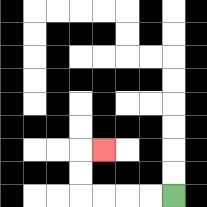{'start': '[7, 8]', 'end': '[4, 6]', 'path_directions': 'L,L,L,L,U,U,R', 'path_coordinates': '[[7, 8], [6, 8], [5, 8], [4, 8], [3, 8], [3, 7], [3, 6], [4, 6]]'}